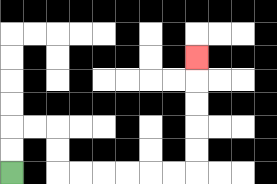{'start': '[0, 7]', 'end': '[8, 2]', 'path_directions': 'U,U,R,R,D,D,R,R,R,R,R,R,U,U,U,U,U', 'path_coordinates': '[[0, 7], [0, 6], [0, 5], [1, 5], [2, 5], [2, 6], [2, 7], [3, 7], [4, 7], [5, 7], [6, 7], [7, 7], [8, 7], [8, 6], [8, 5], [8, 4], [8, 3], [8, 2]]'}